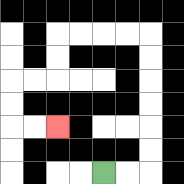{'start': '[4, 7]', 'end': '[2, 5]', 'path_directions': 'R,R,U,U,U,U,U,U,L,L,L,L,D,D,L,L,D,D,R,R', 'path_coordinates': '[[4, 7], [5, 7], [6, 7], [6, 6], [6, 5], [6, 4], [6, 3], [6, 2], [6, 1], [5, 1], [4, 1], [3, 1], [2, 1], [2, 2], [2, 3], [1, 3], [0, 3], [0, 4], [0, 5], [1, 5], [2, 5]]'}